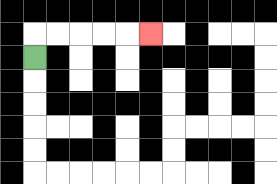{'start': '[1, 2]', 'end': '[6, 1]', 'path_directions': 'U,R,R,R,R,R', 'path_coordinates': '[[1, 2], [1, 1], [2, 1], [3, 1], [4, 1], [5, 1], [6, 1]]'}